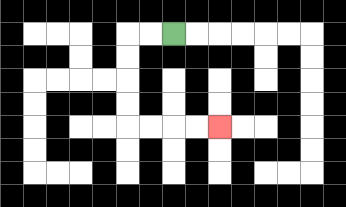{'start': '[7, 1]', 'end': '[9, 5]', 'path_directions': 'L,L,D,D,D,D,R,R,R,R', 'path_coordinates': '[[7, 1], [6, 1], [5, 1], [5, 2], [5, 3], [5, 4], [5, 5], [6, 5], [7, 5], [8, 5], [9, 5]]'}